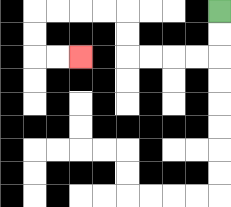{'start': '[9, 0]', 'end': '[3, 2]', 'path_directions': 'D,D,L,L,L,L,U,U,L,L,L,L,D,D,R,R', 'path_coordinates': '[[9, 0], [9, 1], [9, 2], [8, 2], [7, 2], [6, 2], [5, 2], [5, 1], [5, 0], [4, 0], [3, 0], [2, 0], [1, 0], [1, 1], [1, 2], [2, 2], [3, 2]]'}